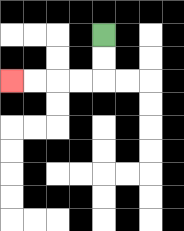{'start': '[4, 1]', 'end': '[0, 3]', 'path_directions': 'D,D,L,L,L,L', 'path_coordinates': '[[4, 1], [4, 2], [4, 3], [3, 3], [2, 3], [1, 3], [0, 3]]'}